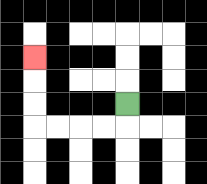{'start': '[5, 4]', 'end': '[1, 2]', 'path_directions': 'D,L,L,L,L,U,U,U', 'path_coordinates': '[[5, 4], [5, 5], [4, 5], [3, 5], [2, 5], [1, 5], [1, 4], [1, 3], [1, 2]]'}